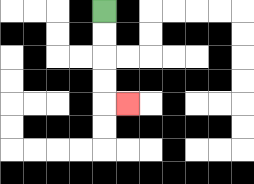{'start': '[4, 0]', 'end': '[5, 4]', 'path_directions': 'D,D,D,D,R', 'path_coordinates': '[[4, 0], [4, 1], [4, 2], [4, 3], [4, 4], [5, 4]]'}